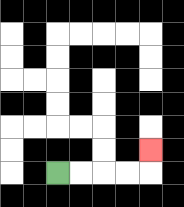{'start': '[2, 7]', 'end': '[6, 6]', 'path_directions': 'R,R,R,R,U', 'path_coordinates': '[[2, 7], [3, 7], [4, 7], [5, 7], [6, 7], [6, 6]]'}